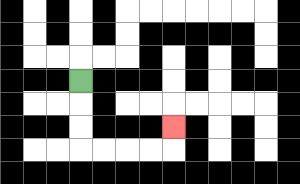{'start': '[3, 3]', 'end': '[7, 5]', 'path_directions': 'D,D,D,R,R,R,R,U', 'path_coordinates': '[[3, 3], [3, 4], [3, 5], [3, 6], [4, 6], [5, 6], [6, 6], [7, 6], [7, 5]]'}